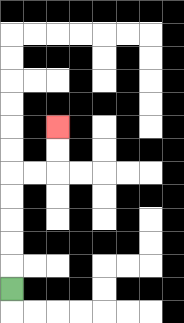{'start': '[0, 12]', 'end': '[2, 5]', 'path_directions': 'U,U,U,U,U,R,R,U,U', 'path_coordinates': '[[0, 12], [0, 11], [0, 10], [0, 9], [0, 8], [0, 7], [1, 7], [2, 7], [2, 6], [2, 5]]'}